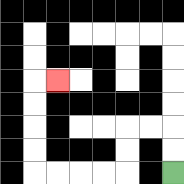{'start': '[7, 7]', 'end': '[2, 3]', 'path_directions': 'U,U,L,L,D,D,L,L,L,L,U,U,U,U,R', 'path_coordinates': '[[7, 7], [7, 6], [7, 5], [6, 5], [5, 5], [5, 6], [5, 7], [4, 7], [3, 7], [2, 7], [1, 7], [1, 6], [1, 5], [1, 4], [1, 3], [2, 3]]'}